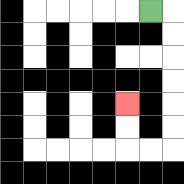{'start': '[6, 0]', 'end': '[5, 4]', 'path_directions': 'R,D,D,D,D,D,D,L,L,U,U', 'path_coordinates': '[[6, 0], [7, 0], [7, 1], [7, 2], [7, 3], [7, 4], [7, 5], [7, 6], [6, 6], [5, 6], [5, 5], [5, 4]]'}